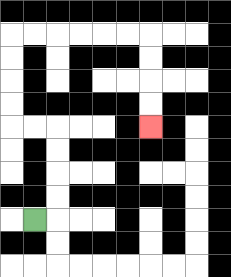{'start': '[1, 9]', 'end': '[6, 5]', 'path_directions': 'R,U,U,U,U,L,L,U,U,U,U,R,R,R,R,R,R,D,D,D,D', 'path_coordinates': '[[1, 9], [2, 9], [2, 8], [2, 7], [2, 6], [2, 5], [1, 5], [0, 5], [0, 4], [0, 3], [0, 2], [0, 1], [1, 1], [2, 1], [3, 1], [4, 1], [5, 1], [6, 1], [6, 2], [6, 3], [6, 4], [6, 5]]'}